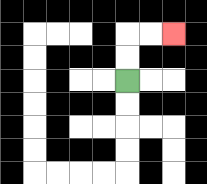{'start': '[5, 3]', 'end': '[7, 1]', 'path_directions': 'U,U,R,R', 'path_coordinates': '[[5, 3], [5, 2], [5, 1], [6, 1], [7, 1]]'}